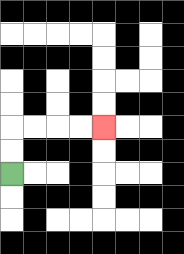{'start': '[0, 7]', 'end': '[4, 5]', 'path_directions': 'U,U,R,R,R,R', 'path_coordinates': '[[0, 7], [0, 6], [0, 5], [1, 5], [2, 5], [3, 5], [4, 5]]'}